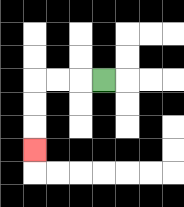{'start': '[4, 3]', 'end': '[1, 6]', 'path_directions': 'L,L,L,D,D,D', 'path_coordinates': '[[4, 3], [3, 3], [2, 3], [1, 3], [1, 4], [1, 5], [1, 6]]'}